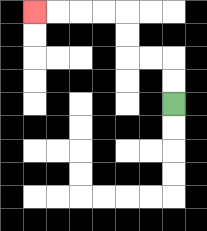{'start': '[7, 4]', 'end': '[1, 0]', 'path_directions': 'U,U,L,L,U,U,L,L,L,L', 'path_coordinates': '[[7, 4], [7, 3], [7, 2], [6, 2], [5, 2], [5, 1], [5, 0], [4, 0], [3, 0], [2, 0], [1, 0]]'}